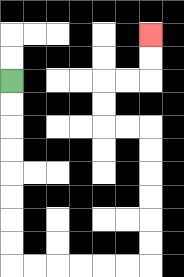{'start': '[0, 3]', 'end': '[6, 1]', 'path_directions': 'D,D,D,D,D,D,D,D,R,R,R,R,R,R,U,U,U,U,U,U,L,L,U,U,R,R,U,U', 'path_coordinates': '[[0, 3], [0, 4], [0, 5], [0, 6], [0, 7], [0, 8], [0, 9], [0, 10], [0, 11], [1, 11], [2, 11], [3, 11], [4, 11], [5, 11], [6, 11], [6, 10], [6, 9], [6, 8], [6, 7], [6, 6], [6, 5], [5, 5], [4, 5], [4, 4], [4, 3], [5, 3], [6, 3], [6, 2], [6, 1]]'}